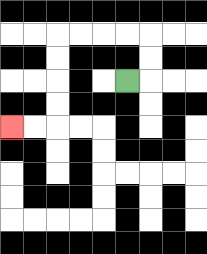{'start': '[5, 3]', 'end': '[0, 5]', 'path_directions': 'R,U,U,L,L,L,L,D,D,D,D,L,L', 'path_coordinates': '[[5, 3], [6, 3], [6, 2], [6, 1], [5, 1], [4, 1], [3, 1], [2, 1], [2, 2], [2, 3], [2, 4], [2, 5], [1, 5], [0, 5]]'}